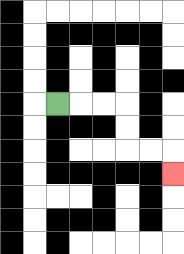{'start': '[2, 4]', 'end': '[7, 7]', 'path_directions': 'R,R,R,D,D,R,R,D', 'path_coordinates': '[[2, 4], [3, 4], [4, 4], [5, 4], [5, 5], [5, 6], [6, 6], [7, 6], [7, 7]]'}